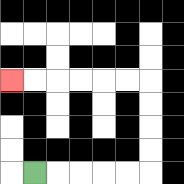{'start': '[1, 7]', 'end': '[0, 3]', 'path_directions': 'R,R,R,R,R,U,U,U,U,L,L,L,L,L,L', 'path_coordinates': '[[1, 7], [2, 7], [3, 7], [4, 7], [5, 7], [6, 7], [6, 6], [6, 5], [6, 4], [6, 3], [5, 3], [4, 3], [3, 3], [2, 3], [1, 3], [0, 3]]'}